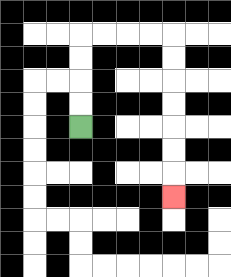{'start': '[3, 5]', 'end': '[7, 8]', 'path_directions': 'U,U,U,U,R,R,R,R,D,D,D,D,D,D,D', 'path_coordinates': '[[3, 5], [3, 4], [3, 3], [3, 2], [3, 1], [4, 1], [5, 1], [6, 1], [7, 1], [7, 2], [7, 3], [7, 4], [7, 5], [7, 6], [7, 7], [7, 8]]'}